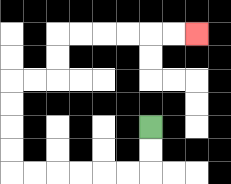{'start': '[6, 5]', 'end': '[8, 1]', 'path_directions': 'D,D,L,L,L,L,L,L,U,U,U,U,R,R,U,U,R,R,R,R,R,R', 'path_coordinates': '[[6, 5], [6, 6], [6, 7], [5, 7], [4, 7], [3, 7], [2, 7], [1, 7], [0, 7], [0, 6], [0, 5], [0, 4], [0, 3], [1, 3], [2, 3], [2, 2], [2, 1], [3, 1], [4, 1], [5, 1], [6, 1], [7, 1], [8, 1]]'}